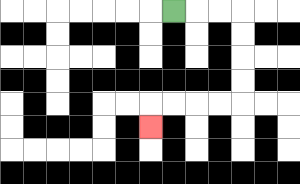{'start': '[7, 0]', 'end': '[6, 5]', 'path_directions': 'R,R,R,D,D,D,D,L,L,L,L,D', 'path_coordinates': '[[7, 0], [8, 0], [9, 0], [10, 0], [10, 1], [10, 2], [10, 3], [10, 4], [9, 4], [8, 4], [7, 4], [6, 4], [6, 5]]'}